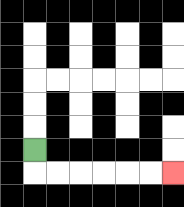{'start': '[1, 6]', 'end': '[7, 7]', 'path_directions': 'D,R,R,R,R,R,R', 'path_coordinates': '[[1, 6], [1, 7], [2, 7], [3, 7], [4, 7], [5, 7], [6, 7], [7, 7]]'}